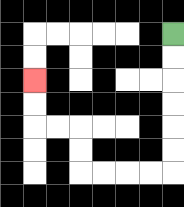{'start': '[7, 1]', 'end': '[1, 3]', 'path_directions': 'D,D,D,D,D,D,L,L,L,L,U,U,L,L,U,U', 'path_coordinates': '[[7, 1], [7, 2], [7, 3], [7, 4], [7, 5], [7, 6], [7, 7], [6, 7], [5, 7], [4, 7], [3, 7], [3, 6], [3, 5], [2, 5], [1, 5], [1, 4], [1, 3]]'}